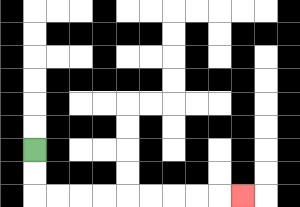{'start': '[1, 6]', 'end': '[10, 8]', 'path_directions': 'D,D,R,R,R,R,R,R,R,R,R', 'path_coordinates': '[[1, 6], [1, 7], [1, 8], [2, 8], [3, 8], [4, 8], [5, 8], [6, 8], [7, 8], [8, 8], [9, 8], [10, 8]]'}